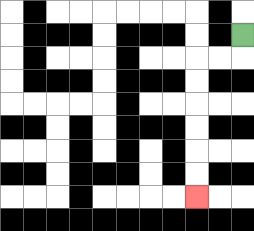{'start': '[10, 1]', 'end': '[8, 8]', 'path_directions': 'D,L,L,D,D,D,D,D,D', 'path_coordinates': '[[10, 1], [10, 2], [9, 2], [8, 2], [8, 3], [8, 4], [8, 5], [8, 6], [8, 7], [8, 8]]'}